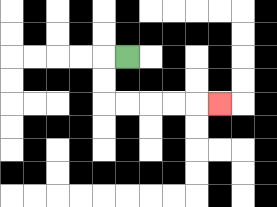{'start': '[5, 2]', 'end': '[9, 4]', 'path_directions': 'L,D,D,R,R,R,R,R', 'path_coordinates': '[[5, 2], [4, 2], [4, 3], [4, 4], [5, 4], [6, 4], [7, 4], [8, 4], [9, 4]]'}